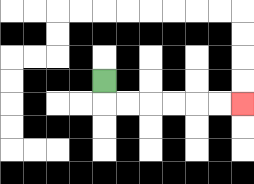{'start': '[4, 3]', 'end': '[10, 4]', 'path_directions': 'D,R,R,R,R,R,R', 'path_coordinates': '[[4, 3], [4, 4], [5, 4], [6, 4], [7, 4], [8, 4], [9, 4], [10, 4]]'}